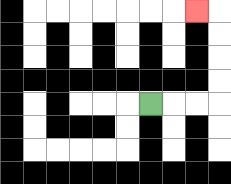{'start': '[6, 4]', 'end': '[8, 0]', 'path_directions': 'R,R,R,U,U,U,U,L', 'path_coordinates': '[[6, 4], [7, 4], [8, 4], [9, 4], [9, 3], [9, 2], [9, 1], [9, 0], [8, 0]]'}